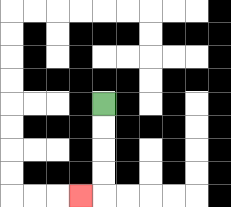{'start': '[4, 4]', 'end': '[3, 8]', 'path_directions': 'D,D,D,D,L', 'path_coordinates': '[[4, 4], [4, 5], [4, 6], [4, 7], [4, 8], [3, 8]]'}